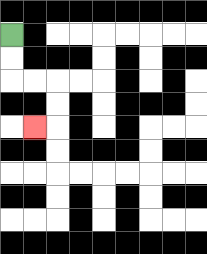{'start': '[0, 1]', 'end': '[1, 5]', 'path_directions': 'D,D,R,R,D,D,L', 'path_coordinates': '[[0, 1], [0, 2], [0, 3], [1, 3], [2, 3], [2, 4], [2, 5], [1, 5]]'}